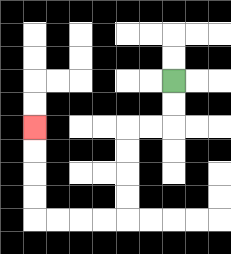{'start': '[7, 3]', 'end': '[1, 5]', 'path_directions': 'D,D,L,L,D,D,D,D,L,L,L,L,U,U,U,U', 'path_coordinates': '[[7, 3], [7, 4], [7, 5], [6, 5], [5, 5], [5, 6], [5, 7], [5, 8], [5, 9], [4, 9], [3, 9], [2, 9], [1, 9], [1, 8], [1, 7], [1, 6], [1, 5]]'}